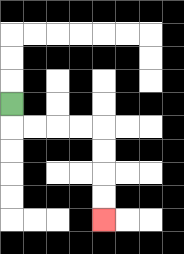{'start': '[0, 4]', 'end': '[4, 9]', 'path_directions': 'D,R,R,R,R,D,D,D,D', 'path_coordinates': '[[0, 4], [0, 5], [1, 5], [2, 5], [3, 5], [4, 5], [4, 6], [4, 7], [4, 8], [4, 9]]'}